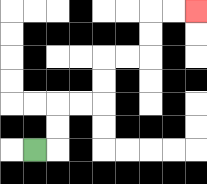{'start': '[1, 6]', 'end': '[8, 0]', 'path_directions': 'R,U,U,R,R,U,U,R,R,U,U,R,R', 'path_coordinates': '[[1, 6], [2, 6], [2, 5], [2, 4], [3, 4], [4, 4], [4, 3], [4, 2], [5, 2], [6, 2], [6, 1], [6, 0], [7, 0], [8, 0]]'}